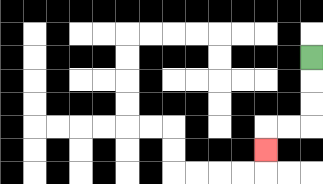{'start': '[13, 2]', 'end': '[11, 6]', 'path_directions': 'D,D,D,L,L,D', 'path_coordinates': '[[13, 2], [13, 3], [13, 4], [13, 5], [12, 5], [11, 5], [11, 6]]'}